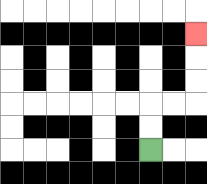{'start': '[6, 6]', 'end': '[8, 1]', 'path_directions': 'U,U,R,R,U,U,U', 'path_coordinates': '[[6, 6], [6, 5], [6, 4], [7, 4], [8, 4], [8, 3], [8, 2], [8, 1]]'}